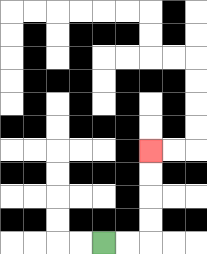{'start': '[4, 10]', 'end': '[6, 6]', 'path_directions': 'R,R,U,U,U,U', 'path_coordinates': '[[4, 10], [5, 10], [6, 10], [6, 9], [6, 8], [6, 7], [6, 6]]'}